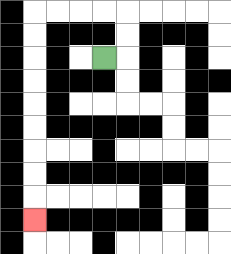{'start': '[4, 2]', 'end': '[1, 9]', 'path_directions': 'R,U,U,L,L,L,L,D,D,D,D,D,D,D,D,D', 'path_coordinates': '[[4, 2], [5, 2], [5, 1], [5, 0], [4, 0], [3, 0], [2, 0], [1, 0], [1, 1], [1, 2], [1, 3], [1, 4], [1, 5], [1, 6], [1, 7], [1, 8], [1, 9]]'}